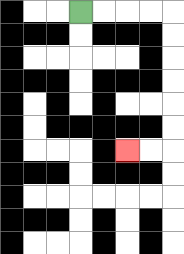{'start': '[3, 0]', 'end': '[5, 6]', 'path_directions': 'R,R,R,R,D,D,D,D,D,D,L,L', 'path_coordinates': '[[3, 0], [4, 0], [5, 0], [6, 0], [7, 0], [7, 1], [7, 2], [7, 3], [7, 4], [7, 5], [7, 6], [6, 6], [5, 6]]'}